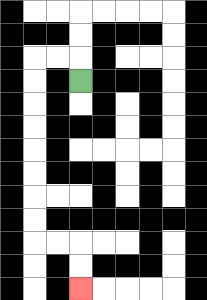{'start': '[3, 3]', 'end': '[3, 12]', 'path_directions': 'U,L,L,D,D,D,D,D,D,D,D,R,R,D,D', 'path_coordinates': '[[3, 3], [3, 2], [2, 2], [1, 2], [1, 3], [1, 4], [1, 5], [1, 6], [1, 7], [1, 8], [1, 9], [1, 10], [2, 10], [3, 10], [3, 11], [3, 12]]'}